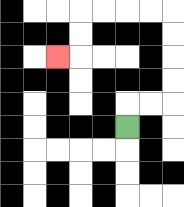{'start': '[5, 5]', 'end': '[2, 2]', 'path_directions': 'U,R,R,U,U,U,U,L,L,L,L,D,D,L', 'path_coordinates': '[[5, 5], [5, 4], [6, 4], [7, 4], [7, 3], [7, 2], [7, 1], [7, 0], [6, 0], [5, 0], [4, 0], [3, 0], [3, 1], [3, 2], [2, 2]]'}